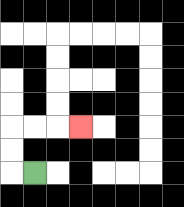{'start': '[1, 7]', 'end': '[3, 5]', 'path_directions': 'L,U,U,R,R,R', 'path_coordinates': '[[1, 7], [0, 7], [0, 6], [0, 5], [1, 5], [2, 5], [3, 5]]'}